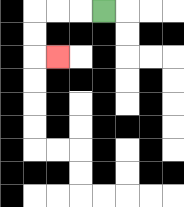{'start': '[4, 0]', 'end': '[2, 2]', 'path_directions': 'L,L,L,D,D,R', 'path_coordinates': '[[4, 0], [3, 0], [2, 0], [1, 0], [1, 1], [1, 2], [2, 2]]'}